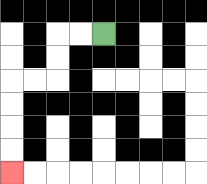{'start': '[4, 1]', 'end': '[0, 7]', 'path_directions': 'L,L,D,D,L,L,D,D,D,D', 'path_coordinates': '[[4, 1], [3, 1], [2, 1], [2, 2], [2, 3], [1, 3], [0, 3], [0, 4], [0, 5], [0, 6], [0, 7]]'}